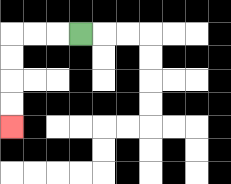{'start': '[3, 1]', 'end': '[0, 5]', 'path_directions': 'L,L,L,D,D,D,D', 'path_coordinates': '[[3, 1], [2, 1], [1, 1], [0, 1], [0, 2], [0, 3], [0, 4], [0, 5]]'}